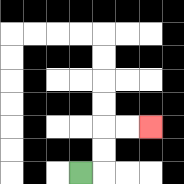{'start': '[3, 7]', 'end': '[6, 5]', 'path_directions': 'R,U,U,R,R', 'path_coordinates': '[[3, 7], [4, 7], [4, 6], [4, 5], [5, 5], [6, 5]]'}